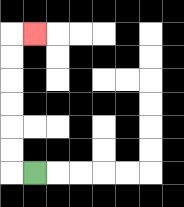{'start': '[1, 7]', 'end': '[1, 1]', 'path_directions': 'L,U,U,U,U,U,U,R', 'path_coordinates': '[[1, 7], [0, 7], [0, 6], [0, 5], [0, 4], [0, 3], [0, 2], [0, 1], [1, 1]]'}